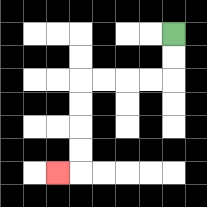{'start': '[7, 1]', 'end': '[2, 7]', 'path_directions': 'D,D,L,L,L,L,D,D,D,D,L', 'path_coordinates': '[[7, 1], [7, 2], [7, 3], [6, 3], [5, 3], [4, 3], [3, 3], [3, 4], [3, 5], [3, 6], [3, 7], [2, 7]]'}